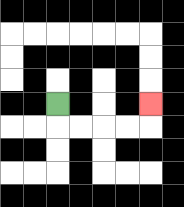{'start': '[2, 4]', 'end': '[6, 4]', 'path_directions': 'D,R,R,R,R,U', 'path_coordinates': '[[2, 4], [2, 5], [3, 5], [4, 5], [5, 5], [6, 5], [6, 4]]'}